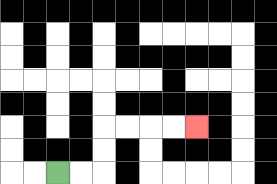{'start': '[2, 7]', 'end': '[8, 5]', 'path_directions': 'R,R,U,U,R,R,R,R', 'path_coordinates': '[[2, 7], [3, 7], [4, 7], [4, 6], [4, 5], [5, 5], [6, 5], [7, 5], [8, 5]]'}